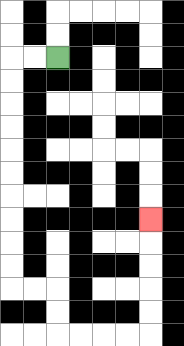{'start': '[2, 2]', 'end': '[6, 9]', 'path_directions': 'L,L,D,D,D,D,D,D,D,D,D,D,R,R,D,D,R,R,R,R,U,U,U,U,U', 'path_coordinates': '[[2, 2], [1, 2], [0, 2], [0, 3], [0, 4], [0, 5], [0, 6], [0, 7], [0, 8], [0, 9], [0, 10], [0, 11], [0, 12], [1, 12], [2, 12], [2, 13], [2, 14], [3, 14], [4, 14], [5, 14], [6, 14], [6, 13], [6, 12], [6, 11], [6, 10], [6, 9]]'}